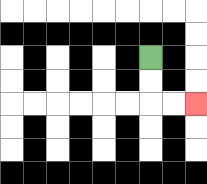{'start': '[6, 2]', 'end': '[8, 4]', 'path_directions': 'D,D,R,R', 'path_coordinates': '[[6, 2], [6, 3], [6, 4], [7, 4], [8, 4]]'}